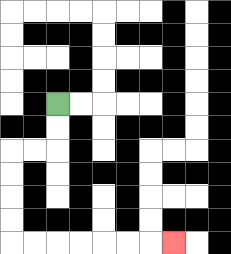{'start': '[2, 4]', 'end': '[7, 10]', 'path_directions': 'D,D,L,L,D,D,D,D,R,R,R,R,R,R,R', 'path_coordinates': '[[2, 4], [2, 5], [2, 6], [1, 6], [0, 6], [0, 7], [0, 8], [0, 9], [0, 10], [1, 10], [2, 10], [3, 10], [4, 10], [5, 10], [6, 10], [7, 10]]'}